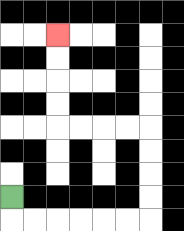{'start': '[0, 8]', 'end': '[2, 1]', 'path_directions': 'D,R,R,R,R,R,R,U,U,U,U,L,L,L,L,U,U,U,U', 'path_coordinates': '[[0, 8], [0, 9], [1, 9], [2, 9], [3, 9], [4, 9], [5, 9], [6, 9], [6, 8], [6, 7], [6, 6], [6, 5], [5, 5], [4, 5], [3, 5], [2, 5], [2, 4], [2, 3], [2, 2], [2, 1]]'}